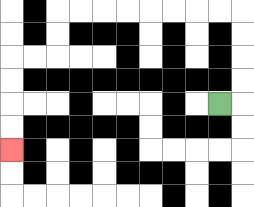{'start': '[9, 4]', 'end': '[0, 6]', 'path_directions': 'R,U,U,U,U,L,L,L,L,L,L,L,L,D,D,L,L,D,D,D,D', 'path_coordinates': '[[9, 4], [10, 4], [10, 3], [10, 2], [10, 1], [10, 0], [9, 0], [8, 0], [7, 0], [6, 0], [5, 0], [4, 0], [3, 0], [2, 0], [2, 1], [2, 2], [1, 2], [0, 2], [0, 3], [0, 4], [0, 5], [0, 6]]'}